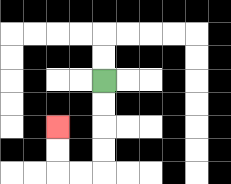{'start': '[4, 3]', 'end': '[2, 5]', 'path_directions': 'D,D,D,D,L,L,U,U', 'path_coordinates': '[[4, 3], [4, 4], [4, 5], [4, 6], [4, 7], [3, 7], [2, 7], [2, 6], [2, 5]]'}